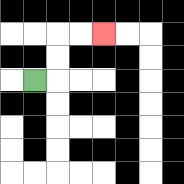{'start': '[1, 3]', 'end': '[4, 1]', 'path_directions': 'R,U,U,R,R', 'path_coordinates': '[[1, 3], [2, 3], [2, 2], [2, 1], [3, 1], [4, 1]]'}